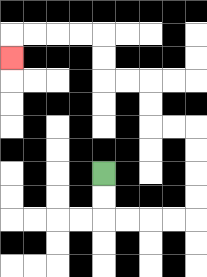{'start': '[4, 7]', 'end': '[0, 2]', 'path_directions': 'D,D,R,R,R,R,U,U,U,U,L,L,U,U,L,L,U,U,L,L,L,L,D', 'path_coordinates': '[[4, 7], [4, 8], [4, 9], [5, 9], [6, 9], [7, 9], [8, 9], [8, 8], [8, 7], [8, 6], [8, 5], [7, 5], [6, 5], [6, 4], [6, 3], [5, 3], [4, 3], [4, 2], [4, 1], [3, 1], [2, 1], [1, 1], [0, 1], [0, 2]]'}